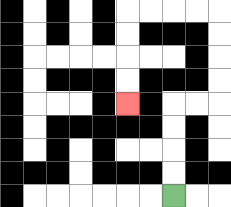{'start': '[7, 8]', 'end': '[5, 4]', 'path_directions': 'U,U,U,U,R,R,U,U,U,U,L,L,L,L,D,D,D,D', 'path_coordinates': '[[7, 8], [7, 7], [7, 6], [7, 5], [7, 4], [8, 4], [9, 4], [9, 3], [9, 2], [9, 1], [9, 0], [8, 0], [7, 0], [6, 0], [5, 0], [5, 1], [5, 2], [5, 3], [5, 4]]'}